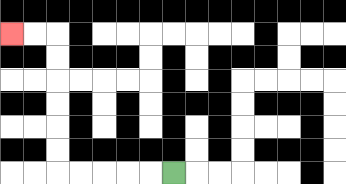{'start': '[7, 7]', 'end': '[0, 1]', 'path_directions': 'L,L,L,L,L,U,U,U,U,U,U,L,L', 'path_coordinates': '[[7, 7], [6, 7], [5, 7], [4, 7], [3, 7], [2, 7], [2, 6], [2, 5], [2, 4], [2, 3], [2, 2], [2, 1], [1, 1], [0, 1]]'}